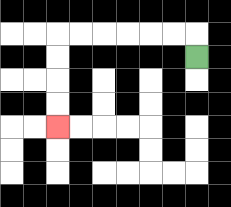{'start': '[8, 2]', 'end': '[2, 5]', 'path_directions': 'U,L,L,L,L,L,L,D,D,D,D', 'path_coordinates': '[[8, 2], [8, 1], [7, 1], [6, 1], [5, 1], [4, 1], [3, 1], [2, 1], [2, 2], [2, 3], [2, 4], [2, 5]]'}